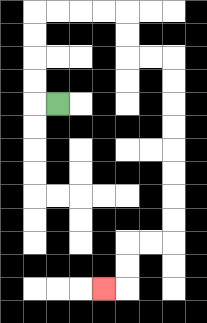{'start': '[2, 4]', 'end': '[4, 12]', 'path_directions': 'L,U,U,U,U,R,R,R,R,D,D,R,R,D,D,D,D,D,D,D,D,L,L,D,D,L', 'path_coordinates': '[[2, 4], [1, 4], [1, 3], [1, 2], [1, 1], [1, 0], [2, 0], [3, 0], [4, 0], [5, 0], [5, 1], [5, 2], [6, 2], [7, 2], [7, 3], [7, 4], [7, 5], [7, 6], [7, 7], [7, 8], [7, 9], [7, 10], [6, 10], [5, 10], [5, 11], [5, 12], [4, 12]]'}